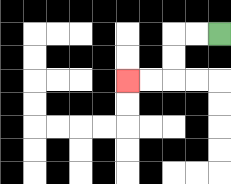{'start': '[9, 1]', 'end': '[5, 3]', 'path_directions': 'L,L,D,D,L,L', 'path_coordinates': '[[9, 1], [8, 1], [7, 1], [7, 2], [7, 3], [6, 3], [5, 3]]'}